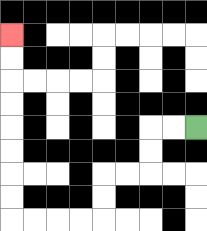{'start': '[8, 5]', 'end': '[0, 1]', 'path_directions': 'L,L,D,D,L,L,D,D,L,L,L,L,U,U,U,U,U,U,U,U', 'path_coordinates': '[[8, 5], [7, 5], [6, 5], [6, 6], [6, 7], [5, 7], [4, 7], [4, 8], [4, 9], [3, 9], [2, 9], [1, 9], [0, 9], [0, 8], [0, 7], [0, 6], [0, 5], [0, 4], [0, 3], [0, 2], [0, 1]]'}